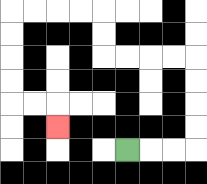{'start': '[5, 6]', 'end': '[2, 5]', 'path_directions': 'R,R,R,U,U,U,U,L,L,L,L,U,U,L,L,L,L,D,D,D,D,R,R,D', 'path_coordinates': '[[5, 6], [6, 6], [7, 6], [8, 6], [8, 5], [8, 4], [8, 3], [8, 2], [7, 2], [6, 2], [5, 2], [4, 2], [4, 1], [4, 0], [3, 0], [2, 0], [1, 0], [0, 0], [0, 1], [0, 2], [0, 3], [0, 4], [1, 4], [2, 4], [2, 5]]'}